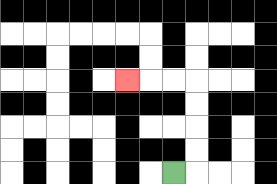{'start': '[7, 7]', 'end': '[5, 3]', 'path_directions': 'R,U,U,U,U,L,L,L', 'path_coordinates': '[[7, 7], [8, 7], [8, 6], [8, 5], [8, 4], [8, 3], [7, 3], [6, 3], [5, 3]]'}